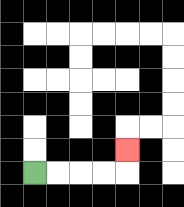{'start': '[1, 7]', 'end': '[5, 6]', 'path_directions': 'R,R,R,R,U', 'path_coordinates': '[[1, 7], [2, 7], [3, 7], [4, 7], [5, 7], [5, 6]]'}